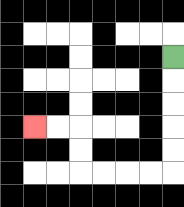{'start': '[7, 2]', 'end': '[1, 5]', 'path_directions': 'D,D,D,D,D,L,L,L,L,U,U,L,L', 'path_coordinates': '[[7, 2], [7, 3], [7, 4], [7, 5], [7, 6], [7, 7], [6, 7], [5, 7], [4, 7], [3, 7], [3, 6], [3, 5], [2, 5], [1, 5]]'}